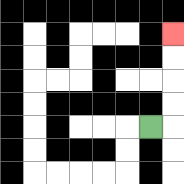{'start': '[6, 5]', 'end': '[7, 1]', 'path_directions': 'R,U,U,U,U', 'path_coordinates': '[[6, 5], [7, 5], [7, 4], [7, 3], [7, 2], [7, 1]]'}